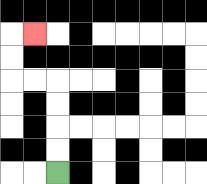{'start': '[2, 7]', 'end': '[1, 1]', 'path_directions': 'U,U,U,U,L,L,U,U,R', 'path_coordinates': '[[2, 7], [2, 6], [2, 5], [2, 4], [2, 3], [1, 3], [0, 3], [0, 2], [0, 1], [1, 1]]'}